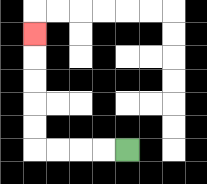{'start': '[5, 6]', 'end': '[1, 1]', 'path_directions': 'L,L,L,L,U,U,U,U,U', 'path_coordinates': '[[5, 6], [4, 6], [3, 6], [2, 6], [1, 6], [1, 5], [1, 4], [1, 3], [1, 2], [1, 1]]'}